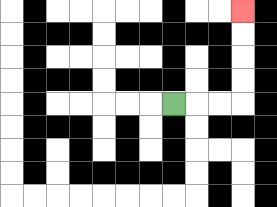{'start': '[7, 4]', 'end': '[10, 0]', 'path_directions': 'R,R,R,U,U,U,U', 'path_coordinates': '[[7, 4], [8, 4], [9, 4], [10, 4], [10, 3], [10, 2], [10, 1], [10, 0]]'}